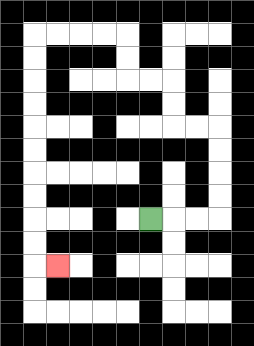{'start': '[6, 9]', 'end': '[2, 11]', 'path_directions': 'R,R,R,U,U,U,U,L,L,U,U,L,L,U,U,L,L,L,L,D,D,D,D,D,D,D,D,D,D,R', 'path_coordinates': '[[6, 9], [7, 9], [8, 9], [9, 9], [9, 8], [9, 7], [9, 6], [9, 5], [8, 5], [7, 5], [7, 4], [7, 3], [6, 3], [5, 3], [5, 2], [5, 1], [4, 1], [3, 1], [2, 1], [1, 1], [1, 2], [1, 3], [1, 4], [1, 5], [1, 6], [1, 7], [1, 8], [1, 9], [1, 10], [1, 11], [2, 11]]'}